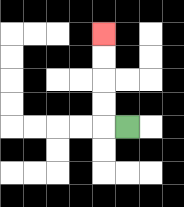{'start': '[5, 5]', 'end': '[4, 1]', 'path_directions': 'L,U,U,U,U', 'path_coordinates': '[[5, 5], [4, 5], [4, 4], [4, 3], [4, 2], [4, 1]]'}